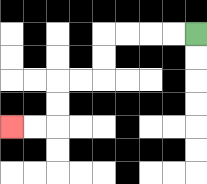{'start': '[8, 1]', 'end': '[0, 5]', 'path_directions': 'L,L,L,L,D,D,L,L,D,D,L,L', 'path_coordinates': '[[8, 1], [7, 1], [6, 1], [5, 1], [4, 1], [4, 2], [4, 3], [3, 3], [2, 3], [2, 4], [2, 5], [1, 5], [0, 5]]'}